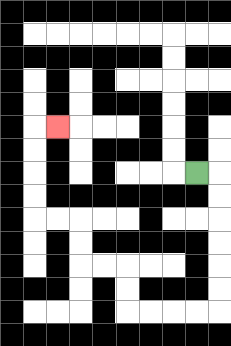{'start': '[8, 7]', 'end': '[2, 5]', 'path_directions': 'R,D,D,D,D,D,D,L,L,L,L,U,U,L,L,U,U,L,L,U,U,U,U,R', 'path_coordinates': '[[8, 7], [9, 7], [9, 8], [9, 9], [9, 10], [9, 11], [9, 12], [9, 13], [8, 13], [7, 13], [6, 13], [5, 13], [5, 12], [5, 11], [4, 11], [3, 11], [3, 10], [3, 9], [2, 9], [1, 9], [1, 8], [1, 7], [1, 6], [1, 5], [2, 5]]'}